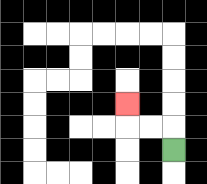{'start': '[7, 6]', 'end': '[5, 4]', 'path_directions': 'U,L,L,U', 'path_coordinates': '[[7, 6], [7, 5], [6, 5], [5, 5], [5, 4]]'}